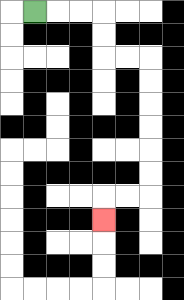{'start': '[1, 0]', 'end': '[4, 9]', 'path_directions': 'R,R,R,D,D,R,R,D,D,D,D,D,D,L,L,D', 'path_coordinates': '[[1, 0], [2, 0], [3, 0], [4, 0], [4, 1], [4, 2], [5, 2], [6, 2], [6, 3], [6, 4], [6, 5], [6, 6], [6, 7], [6, 8], [5, 8], [4, 8], [4, 9]]'}